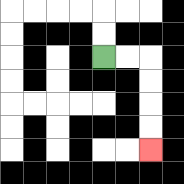{'start': '[4, 2]', 'end': '[6, 6]', 'path_directions': 'R,R,D,D,D,D', 'path_coordinates': '[[4, 2], [5, 2], [6, 2], [6, 3], [6, 4], [6, 5], [6, 6]]'}